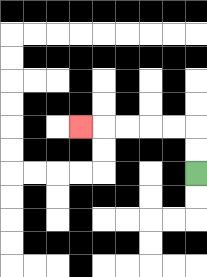{'start': '[8, 7]', 'end': '[3, 5]', 'path_directions': 'U,U,L,L,L,L,L', 'path_coordinates': '[[8, 7], [8, 6], [8, 5], [7, 5], [6, 5], [5, 5], [4, 5], [3, 5]]'}